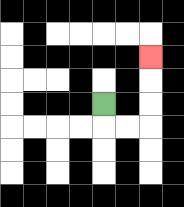{'start': '[4, 4]', 'end': '[6, 2]', 'path_directions': 'D,R,R,U,U,U', 'path_coordinates': '[[4, 4], [4, 5], [5, 5], [6, 5], [6, 4], [6, 3], [6, 2]]'}